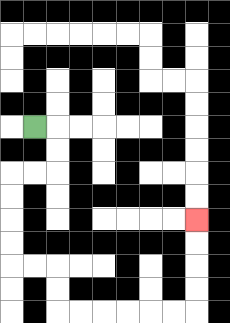{'start': '[1, 5]', 'end': '[8, 9]', 'path_directions': 'R,D,D,L,L,D,D,D,D,R,R,D,D,R,R,R,R,R,R,U,U,U,U', 'path_coordinates': '[[1, 5], [2, 5], [2, 6], [2, 7], [1, 7], [0, 7], [0, 8], [0, 9], [0, 10], [0, 11], [1, 11], [2, 11], [2, 12], [2, 13], [3, 13], [4, 13], [5, 13], [6, 13], [7, 13], [8, 13], [8, 12], [8, 11], [8, 10], [8, 9]]'}